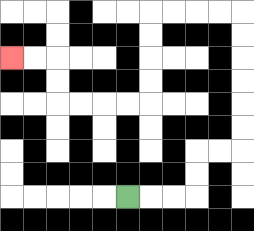{'start': '[5, 8]', 'end': '[0, 2]', 'path_directions': 'R,R,R,U,U,R,R,U,U,U,U,U,U,L,L,L,L,D,D,D,D,L,L,L,L,U,U,L,L', 'path_coordinates': '[[5, 8], [6, 8], [7, 8], [8, 8], [8, 7], [8, 6], [9, 6], [10, 6], [10, 5], [10, 4], [10, 3], [10, 2], [10, 1], [10, 0], [9, 0], [8, 0], [7, 0], [6, 0], [6, 1], [6, 2], [6, 3], [6, 4], [5, 4], [4, 4], [3, 4], [2, 4], [2, 3], [2, 2], [1, 2], [0, 2]]'}